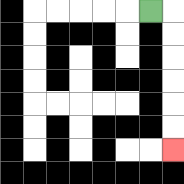{'start': '[6, 0]', 'end': '[7, 6]', 'path_directions': 'R,D,D,D,D,D,D', 'path_coordinates': '[[6, 0], [7, 0], [7, 1], [7, 2], [7, 3], [7, 4], [7, 5], [7, 6]]'}